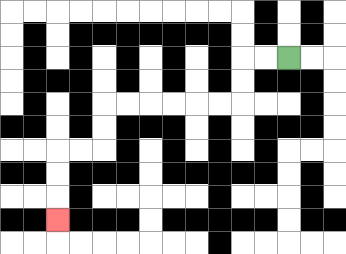{'start': '[12, 2]', 'end': '[2, 9]', 'path_directions': 'L,L,D,D,L,L,L,L,L,L,D,D,L,L,D,D,D', 'path_coordinates': '[[12, 2], [11, 2], [10, 2], [10, 3], [10, 4], [9, 4], [8, 4], [7, 4], [6, 4], [5, 4], [4, 4], [4, 5], [4, 6], [3, 6], [2, 6], [2, 7], [2, 8], [2, 9]]'}